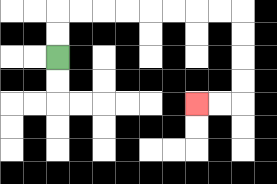{'start': '[2, 2]', 'end': '[8, 4]', 'path_directions': 'U,U,R,R,R,R,R,R,R,R,D,D,D,D,L,L', 'path_coordinates': '[[2, 2], [2, 1], [2, 0], [3, 0], [4, 0], [5, 0], [6, 0], [7, 0], [8, 0], [9, 0], [10, 0], [10, 1], [10, 2], [10, 3], [10, 4], [9, 4], [8, 4]]'}